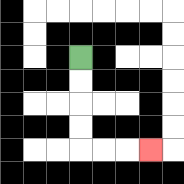{'start': '[3, 2]', 'end': '[6, 6]', 'path_directions': 'D,D,D,D,R,R,R', 'path_coordinates': '[[3, 2], [3, 3], [3, 4], [3, 5], [3, 6], [4, 6], [5, 6], [6, 6]]'}